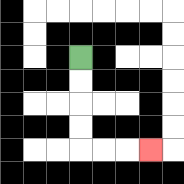{'start': '[3, 2]', 'end': '[6, 6]', 'path_directions': 'D,D,D,D,R,R,R', 'path_coordinates': '[[3, 2], [3, 3], [3, 4], [3, 5], [3, 6], [4, 6], [5, 6], [6, 6]]'}